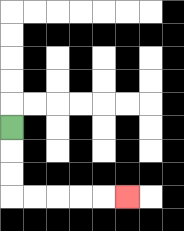{'start': '[0, 5]', 'end': '[5, 8]', 'path_directions': 'D,D,D,R,R,R,R,R', 'path_coordinates': '[[0, 5], [0, 6], [0, 7], [0, 8], [1, 8], [2, 8], [3, 8], [4, 8], [5, 8]]'}